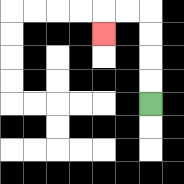{'start': '[6, 4]', 'end': '[4, 1]', 'path_directions': 'U,U,U,U,L,L,D', 'path_coordinates': '[[6, 4], [6, 3], [6, 2], [6, 1], [6, 0], [5, 0], [4, 0], [4, 1]]'}